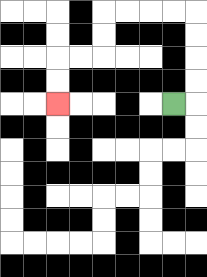{'start': '[7, 4]', 'end': '[2, 4]', 'path_directions': 'R,U,U,U,U,L,L,L,L,D,D,L,L,D,D', 'path_coordinates': '[[7, 4], [8, 4], [8, 3], [8, 2], [8, 1], [8, 0], [7, 0], [6, 0], [5, 0], [4, 0], [4, 1], [4, 2], [3, 2], [2, 2], [2, 3], [2, 4]]'}